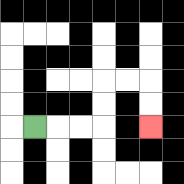{'start': '[1, 5]', 'end': '[6, 5]', 'path_directions': 'R,R,R,U,U,R,R,D,D', 'path_coordinates': '[[1, 5], [2, 5], [3, 5], [4, 5], [4, 4], [4, 3], [5, 3], [6, 3], [6, 4], [6, 5]]'}